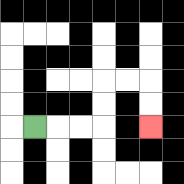{'start': '[1, 5]', 'end': '[6, 5]', 'path_directions': 'R,R,R,U,U,R,R,D,D', 'path_coordinates': '[[1, 5], [2, 5], [3, 5], [4, 5], [4, 4], [4, 3], [5, 3], [6, 3], [6, 4], [6, 5]]'}